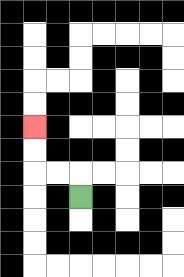{'start': '[3, 8]', 'end': '[1, 5]', 'path_directions': 'U,L,L,U,U', 'path_coordinates': '[[3, 8], [3, 7], [2, 7], [1, 7], [1, 6], [1, 5]]'}